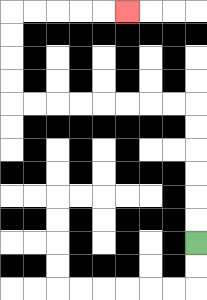{'start': '[8, 10]', 'end': '[5, 0]', 'path_directions': 'U,U,U,U,U,U,L,L,L,L,L,L,L,L,U,U,U,U,R,R,R,R,R', 'path_coordinates': '[[8, 10], [8, 9], [8, 8], [8, 7], [8, 6], [8, 5], [8, 4], [7, 4], [6, 4], [5, 4], [4, 4], [3, 4], [2, 4], [1, 4], [0, 4], [0, 3], [0, 2], [0, 1], [0, 0], [1, 0], [2, 0], [3, 0], [4, 0], [5, 0]]'}